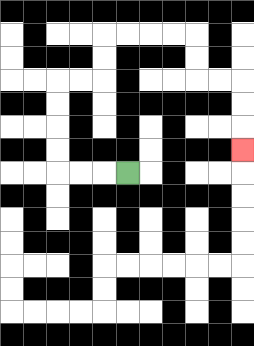{'start': '[5, 7]', 'end': '[10, 6]', 'path_directions': 'L,L,L,U,U,U,U,R,R,U,U,R,R,R,R,D,D,R,R,D,D,D', 'path_coordinates': '[[5, 7], [4, 7], [3, 7], [2, 7], [2, 6], [2, 5], [2, 4], [2, 3], [3, 3], [4, 3], [4, 2], [4, 1], [5, 1], [6, 1], [7, 1], [8, 1], [8, 2], [8, 3], [9, 3], [10, 3], [10, 4], [10, 5], [10, 6]]'}